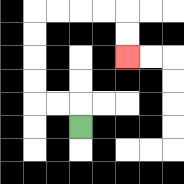{'start': '[3, 5]', 'end': '[5, 2]', 'path_directions': 'U,L,L,U,U,U,U,R,R,R,R,D,D', 'path_coordinates': '[[3, 5], [3, 4], [2, 4], [1, 4], [1, 3], [1, 2], [1, 1], [1, 0], [2, 0], [3, 0], [4, 0], [5, 0], [5, 1], [5, 2]]'}